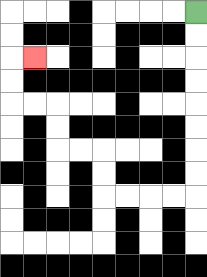{'start': '[8, 0]', 'end': '[1, 2]', 'path_directions': 'D,D,D,D,D,D,D,D,L,L,L,L,U,U,L,L,U,U,L,L,U,U,R', 'path_coordinates': '[[8, 0], [8, 1], [8, 2], [8, 3], [8, 4], [8, 5], [8, 6], [8, 7], [8, 8], [7, 8], [6, 8], [5, 8], [4, 8], [4, 7], [4, 6], [3, 6], [2, 6], [2, 5], [2, 4], [1, 4], [0, 4], [0, 3], [0, 2], [1, 2]]'}